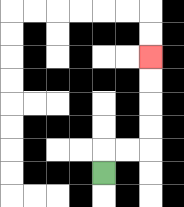{'start': '[4, 7]', 'end': '[6, 2]', 'path_directions': 'U,R,R,U,U,U,U', 'path_coordinates': '[[4, 7], [4, 6], [5, 6], [6, 6], [6, 5], [6, 4], [6, 3], [6, 2]]'}